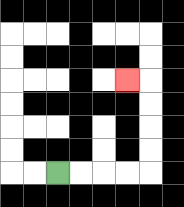{'start': '[2, 7]', 'end': '[5, 3]', 'path_directions': 'R,R,R,R,U,U,U,U,L', 'path_coordinates': '[[2, 7], [3, 7], [4, 7], [5, 7], [6, 7], [6, 6], [6, 5], [6, 4], [6, 3], [5, 3]]'}